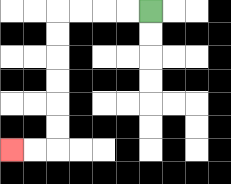{'start': '[6, 0]', 'end': '[0, 6]', 'path_directions': 'L,L,L,L,D,D,D,D,D,D,L,L', 'path_coordinates': '[[6, 0], [5, 0], [4, 0], [3, 0], [2, 0], [2, 1], [2, 2], [2, 3], [2, 4], [2, 5], [2, 6], [1, 6], [0, 6]]'}